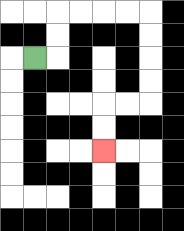{'start': '[1, 2]', 'end': '[4, 6]', 'path_directions': 'R,U,U,R,R,R,R,D,D,D,D,L,L,D,D', 'path_coordinates': '[[1, 2], [2, 2], [2, 1], [2, 0], [3, 0], [4, 0], [5, 0], [6, 0], [6, 1], [6, 2], [6, 3], [6, 4], [5, 4], [4, 4], [4, 5], [4, 6]]'}